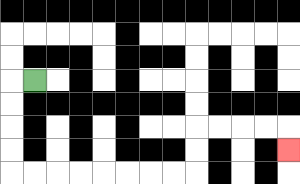{'start': '[1, 3]', 'end': '[12, 6]', 'path_directions': 'L,D,D,D,D,R,R,R,R,R,R,R,R,U,U,R,R,R,R,D', 'path_coordinates': '[[1, 3], [0, 3], [0, 4], [0, 5], [0, 6], [0, 7], [1, 7], [2, 7], [3, 7], [4, 7], [5, 7], [6, 7], [7, 7], [8, 7], [8, 6], [8, 5], [9, 5], [10, 5], [11, 5], [12, 5], [12, 6]]'}